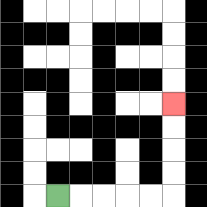{'start': '[2, 8]', 'end': '[7, 4]', 'path_directions': 'R,R,R,R,R,U,U,U,U', 'path_coordinates': '[[2, 8], [3, 8], [4, 8], [5, 8], [6, 8], [7, 8], [7, 7], [7, 6], [7, 5], [7, 4]]'}